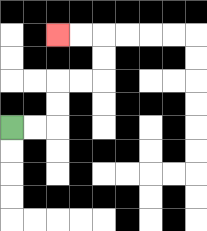{'start': '[0, 5]', 'end': '[2, 1]', 'path_directions': 'R,R,U,U,R,R,U,U,L,L', 'path_coordinates': '[[0, 5], [1, 5], [2, 5], [2, 4], [2, 3], [3, 3], [4, 3], [4, 2], [4, 1], [3, 1], [2, 1]]'}